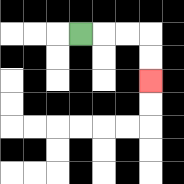{'start': '[3, 1]', 'end': '[6, 3]', 'path_directions': 'R,R,R,D,D', 'path_coordinates': '[[3, 1], [4, 1], [5, 1], [6, 1], [6, 2], [6, 3]]'}